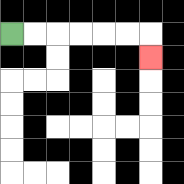{'start': '[0, 1]', 'end': '[6, 2]', 'path_directions': 'R,R,R,R,R,R,D', 'path_coordinates': '[[0, 1], [1, 1], [2, 1], [3, 1], [4, 1], [5, 1], [6, 1], [6, 2]]'}